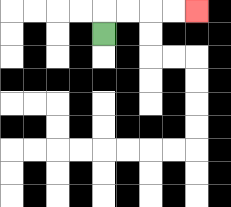{'start': '[4, 1]', 'end': '[8, 0]', 'path_directions': 'U,R,R,R,R', 'path_coordinates': '[[4, 1], [4, 0], [5, 0], [6, 0], [7, 0], [8, 0]]'}